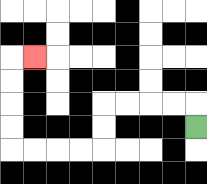{'start': '[8, 5]', 'end': '[1, 2]', 'path_directions': 'U,L,L,L,L,D,D,L,L,L,L,U,U,U,U,R', 'path_coordinates': '[[8, 5], [8, 4], [7, 4], [6, 4], [5, 4], [4, 4], [4, 5], [4, 6], [3, 6], [2, 6], [1, 6], [0, 6], [0, 5], [0, 4], [0, 3], [0, 2], [1, 2]]'}